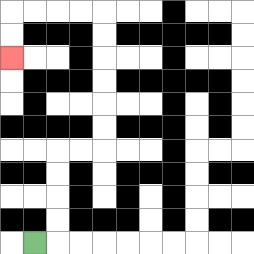{'start': '[1, 10]', 'end': '[0, 2]', 'path_directions': 'R,U,U,U,U,R,R,U,U,U,U,U,U,L,L,L,L,D,D', 'path_coordinates': '[[1, 10], [2, 10], [2, 9], [2, 8], [2, 7], [2, 6], [3, 6], [4, 6], [4, 5], [4, 4], [4, 3], [4, 2], [4, 1], [4, 0], [3, 0], [2, 0], [1, 0], [0, 0], [0, 1], [0, 2]]'}